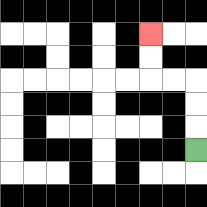{'start': '[8, 6]', 'end': '[6, 1]', 'path_directions': 'U,U,U,L,L,U,U', 'path_coordinates': '[[8, 6], [8, 5], [8, 4], [8, 3], [7, 3], [6, 3], [6, 2], [6, 1]]'}